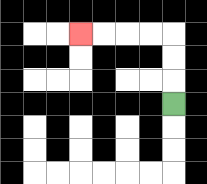{'start': '[7, 4]', 'end': '[3, 1]', 'path_directions': 'U,U,U,L,L,L,L', 'path_coordinates': '[[7, 4], [7, 3], [7, 2], [7, 1], [6, 1], [5, 1], [4, 1], [3, 1]]'}